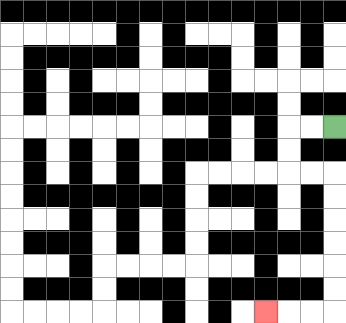{'start': '[14, 5]', 'end': '[11, 13]', 'path_directions': 'L,L,D,D,R,R,D,D,D,D,D,D,L,L,L', 'path_coordinates': '[[14, 5], [13, 5], [12, 5], [12, 6], [12, 7], [13, 7], [14, 7], [14, 8], [14, 9], [14, 10], [14, 11], [14, 12], [14, 13], [13, 13], [12, 13], [11, 13]]'}